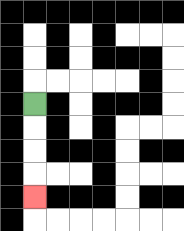{'start': '[1, 4]', 'end': '[1, 8]', 'path_directions': 'D,D,D,D', 'path_coordinates': '[[1, 4], [1, 5], [1, 6], [1, 7], [1, 8]]'}